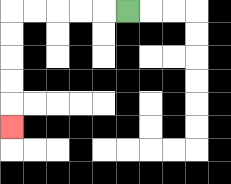{'start': '[5, 0]', 'end': '[0, 5]', 'path_directions': 'L,L,L,L,L,D,D,D,D,D', 'path_coordinates': '[[5, 0], [4, 0], [3, 0], [2, 0], [1, 0], [0, 0], [0, 1], [0, 2], [0, 3], [0, 4], [0, 5]]'}